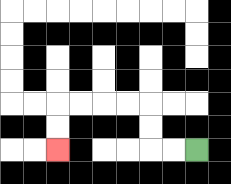{'start': '[8, 6]', 'end': '[2, 6]', 'path_directions': 'L,L,U,U,L,L,L,L,D,D', 'path_coordinates': '[[8, 6], [7, 6], [6, 6], [6, 5], [6, 4], [5, 4], [4, 4], [3, 4], [2, 4], [2, 5], [2, 6]]'}